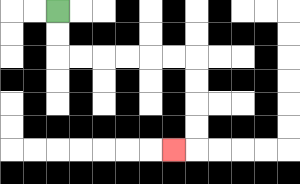{'start': '[2, 0]', 'end': '[7, 6]', 'path_directions': 'D,D,R,R,R,R,R,R,D,D,D,D,L', 'path_coordinates': '[[2, 0], [2, 1], [2, 2], [3, 2], [4, 2], [5, 2], [6, 2], [7, 2], [8, 2], [8, 3], [8, 4], [8, 5], [8, 6], [7, 6]]'}